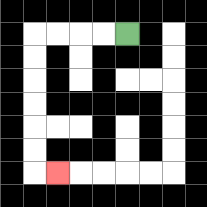{'start': '[5, 1]', 'end': '[2, 7]', 'path_directions': 'L,L,L,L,D,D,D,D,D,D,R', 'path_coordinates': '[[5, 1], [4, 1], [3, 1], [2, 1], [1, 1], [1, 2], [1, 3], [1, 4], [1, 5], [1, 6], [1, 7], [2, 7]]'}